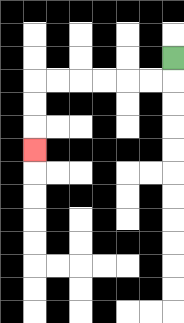{'start': '[7, 2]', 'end': '[1, 6]', 'path_directions': 'D,L,L,L,L,L,L,D,D,D', 'path_coordinates': '[[7, 2], [7, 3], [6, 3], [5, 3], [4, 3], [3, 3], [2, 3], [1, 3], [1, 4], [1, 5], [1, 6]]'}